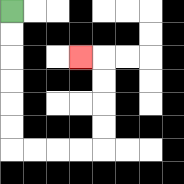{'start': '[0, 0]', 'end': '[3, 2]', 'path_directions': 'D,D,D,D,D,D,R,R,R,R,U,U,U,U,L', 'path_coordinates': '[[0, 0], [0, 1], [0, 2], [0, 3], [0, 4], [0, 5], [0, 6], [1, 6], [2, 6], [3, 6], [4, 6], [4, 5], [4, 4], [4, 3], [4, 2], [3, 2]]'}